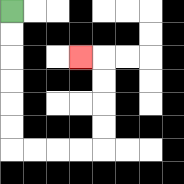{'start': '[0, 0]', 'end': '[3, 2]', 'path_directions': 'D,D,D,D,D,D,R,R,R,R,U,U,U,U,L', 'path_coordinates': '[[0, 0], [0, 1], [0, 2], [0, 3], [0, 4], [0, 5], [0, 6], [1, 6], [2, 6], [3, 6], [4, 6], [4, 5], [4, 4], [4, 3], [4, 2], [3, 2]]'}